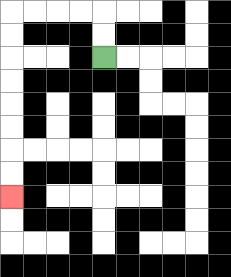{'start': '[4, 2]', 'end': '[0, 8]', 'path_directions': 'U,U,L,L,L,L,D,D,D,D,D,D,D,D', 'path_coordinates': '[[4, 2], [4, 1], [4, 0], [3, 0], [2, 0], [1, 0], [0, 0], [0, 1], [0, 2], [0, 3], [0, 4], [0, 5], [0, 6], [0, 7], [0, 8]]'}